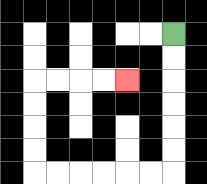{'start': '[7, 1]', 'end': '[5, 3]', 'path_directions': 'D,D,D,D,D,D,L,L,L,L,L,L,U,U,U,U,R,R,R,R', 'path_coordinates': '[[7, 1], [7, 2], [7, 3], [7, 4], [7, 5], [7, 6], [7, 7], [6, 7], [5, 7], [4, 7], [3, 7], [2, 7], [1, 7], [1, 6], [1, 5], [1, 4], [1, 3], [2, 3], [3, 3], [4, 3], [5, 3]]'}